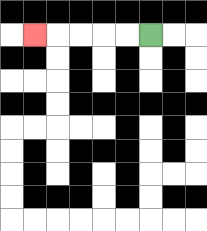{'start': '[6, 1]', 'end': '[1, 1]', 'path_directions': 'L,L,L,L,L', 'path_coordinates': '[[6, 1], [5, 1], [4, 1], [3, 1], [2, 1], [1, 1]]'}